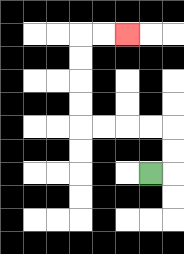{'start': '[6, 7]', 'end': '[5, 1]', 'path_directions': 'R,U,U,L,L,L,L,U,U,U,U,R,R', 'path_coordinates': '[[6, 7], [7, 7], [7, 6], [7, 5], [6, 5], [5, 5], [4, 5], [3, 5], [3, 4], [3, 3], [3, 2], [3, 1], [4, 1], [5, 1]]'}